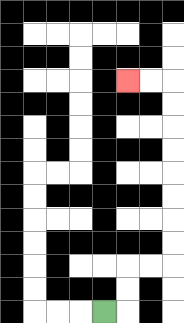{'start': '[4, 13]', 'end': '[5, 3]', 'path_directions': 'R,U,U,R,R,U,U,U,U,U,U,U,U,L,L', 'path_coordinates': '[[4, 13], [5, 13], [5, 12], [5, 11], [6, 11], [7, 11], [7, 10], [7, 9], [7, 8], [7, 7], [7, 6], [7, 5], [7, 4], [7, 3], [6, 3], [5, 3]]'}